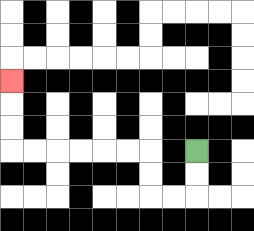{'start': '[8, 6]', 'end': '[0, 3]', 'path_directions': 'D,D,L,L,U,U,L,L,L,L,L,L,U,U,U', 'path_coordinates': '[[8, 6], [8, 7], [8, 8], [7, 8], [6, 8], [6, 7], [6, 6], [5, 6], [4, 6], [3, 6], [2, 6], [1, 6], [0, 6], [0, 5], [0, 4], [0, 3]]'}